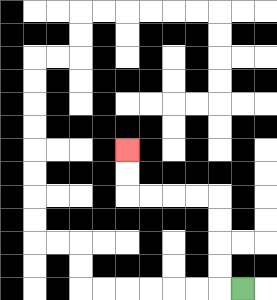{'start': '[10, 12]', 'end': '[5, 6]', 'path_directions': 'L,U,U,U,U,L,L,L,L,U,U', 'path_coordinates': '[[10, 12], [9, 12], [9, 11], [9, 10], [9, 9], [9, 8], [8, 8], [7, 8], [6, 8], [5, 8], [5, 7], [5, 6]]'}